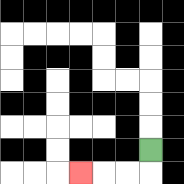{'start': '[6, 6]', 'end': '[3, 7]', 'path_directions': 'D,L,L,L', 'path_coordinates': '[[6, 6], [6, 7], [5, 7], [4, 7], [3, 7]]'}